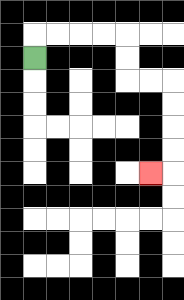{'start': '[1, 2]', 'end': '[6, 7]', 'path_directions': 'U,R,R,R,R,D,D,R,R,D,D,D,D,L', 'path_coordinates': '[[1, 2], [1, 1], [2, 1], [3, 1], [4, 1], [5, 1], [5, 2], [5, 3], [6, 3], [7, 3], [7, 4], [7, 5], [7, 6], [7, 7], [6, 7]]'}